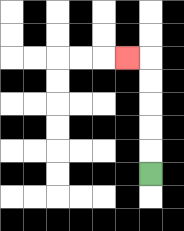{'start': '[6, 7]', 'end': '[5, 2]', 'path_directions': 'U,U,U,U,U,L', 'path_coordinates': '[[6, 7], [6, 6], [6, 5], [6, 4], [6, 3], [6, 2], [5, 2]]'}